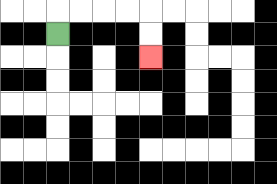{'start': '[2, 1]', 'end': '[6, 2]', 'path_directions': 'U,R,R,R,R,D,D', 'path_coordinates': '[[2, 1], [2, 0], [3, 0], [4, 0], [5, 0], [6, 0], [6, 1], [6, 2]]'}